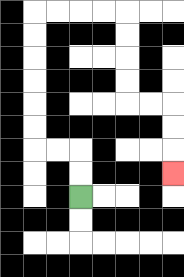{'start': '[3, 8]', 'end': '[7, 7]', 'path_directions': 'U,U,L,L,U,U,U,U,U,U,R,R,R,R,D,D,D,D,R,R,D,D,D', 'path_coordinates': '[[3, 8], [3, 7], [3, 6], [2, 6], [1, 6], [1, 5], [1, 4], [1, 3], [1, 2], [1, 1], [1, 0], [2, 0], [3, 0], [4, 0], [5, 0], [5, 1], [5, 2], [5, 3], [5, 4], [6, 4], [7, 4], [7, 5], [7, 6], [7, 7]]'}